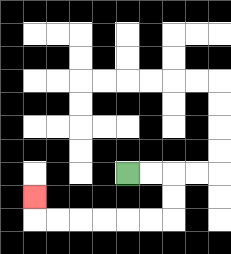{'start': '[5, 7]', 'end': '[1, 8]', 'path_directions': 'R,R,D,D,L,L,L,L,L,L,U', 'path_coordinates': '[[5, 7], [6, 7], [7, 7], [7, 8], [7, 9], [6, 9], [5, 9], [4, 9], [3, 9], [2, 9], [1, 9], [1, 8]]'}